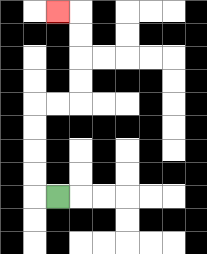{'start': '[2, 8]', 'end': '[2, 0]', 'path_directions': 'L,U,U,U,U,R,R,U,U,U,U,L', 'path_coordinates': '[[2, 8], [1, 8], [1, 7], [1, 6], [1, 5], [1, 4], [2, 4], [3, 4], [3, 3], [3, 2], [3, 1], [3, 0], [2, 0]]'}